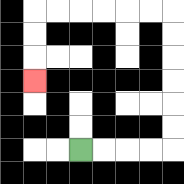{'start': '[3, 6]', 'end': '[1, 3]', 'path_directions': 'R,R,R,R,U,U,U,U,U,U,L,L,L,L,L,L,D,D,D', 'path_coordinates': '[[3, 6], [4, 6], [5, 6], [6, 6], [7, 6], [7, 5], [7, 4], [7, 3], [7, 2], [7, 1], [7, 0], [6, 0], [5, 0], [4, 0], [3, 0], [2, 0], [1, 0], [1, 1], [1, 2], [1, 3]]'}